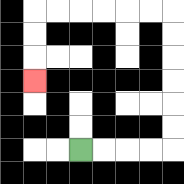{'start': '[3, 6]', 'end': '[1, 3]', 'path_directions': 'R,R,R,R,U,U,U,U,U,U,L,L,L,L,L,L,D,D,D', 'path_coordinates': '[[3, 6], [4, 6], [5, 6], [6, 6], [7, 6], [7, 5], [7, 4], [7, 3], [7, 2], [7, 1], [7, 0], [6, 0], [5, 0], [4, 0], [3, 0], [2, 0], [1, 0], [1, 1], [1, 2], [1, 3]]'}